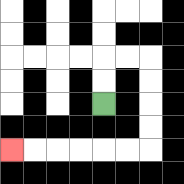{'start': '[4, 4]', 'end': '[0, 6]', 'path_directions': 'U,U,R,R,D,D,D,D,L,L,L,L,L,L', 'path_coordinates': '[[4, 4], [4, 3], [4, 2], [5, 2], [6, 2], [6, 3], [6, 4], [6, 5], [6, 6], [5, 6], [4, 6], [3, 6], [2, 6], [1, 6], [0, 6]]'}